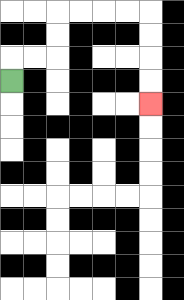{'start': '[0, 3]', 'end': '[6, 4]', 'path_directions': 'U,R,R,U,U,R,R,R,R,D,D,D,D', 'path_coordinates': '[[0, 3], [0, 2], [1, 2], [2, 2], [2, 1], [2, 0], [3, 0], [4, 0], [5, 0], [6, 0], [6, 1], [6, 2], [6, 3], [6, 4]]'}